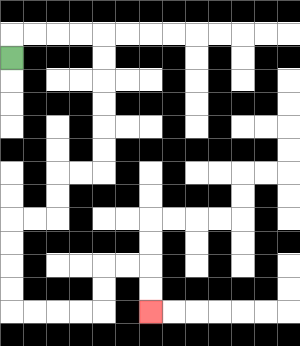{'start': '[0, 2]', 'end': '[6, 13]', 'path_directions': 'U,R,R,R,R,D,D,D,D,D,D,L,L,D,D,L,L,D,D,D,D,R,R,R,R,U,U,R,R,D,D', 'path_coordinates': '[[0, 2], [0, 1], [1, 1], [2, 1], [3, 1], [4, 1], [4, 2], [4, 3], [4, 4], [4, 5], [4, 6], [4, 7], [3, 7], [2, 7], [2, 8], [2, 9], [1, 9], [0, 9], [0, 10], [0, 11], [0, 12], [0, 13], [1, 13], [2, 13], [3, 13], [4, 13], [4, 12], [4, 11], [5, 11], [6, 11], [6, 12], [6, 13]]'}